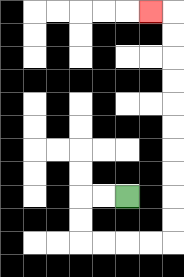{'start': '[5, 8]', 'end': '[6, 0]', 'path_directions': 'L,L,D,D,R,R,R,R,U,U,U,U,U,U,U,U,U,U,L', 'path_coordinates': '[[5, 8], [4, 8], [3, 8], [3, 9], [3, 10], [4, 10], [5, 10], [6, 10], [7, 10], [7, 9], [7, 8], [7, 7], [7, 6], [7, 5], [7, 4], [7, 3], [7, 2], [7, 1], [7, 0], [6, 0]]'}